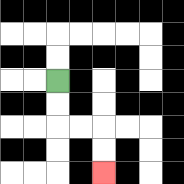{'start': '[2, 3]', 'end': '[4, 7]', 'path_directions': 'D,D,R,R,D,D', 'path_coordinates': '[[2, 3], [2, 4], [2, 5], [3, 5], [4, 5], [4, 6], [4, 7]]'}